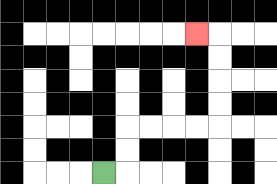{'start': '[4, 7]', 'end': '[8, 1]', 'path_directions': 'R,U,U,R,R,R,R,U,U,U,U,L', 'path_coordinates': '[[4, 7], [5, 7], [5, 6], [5, 5], [6, 5], [7, 5], [8, 5], [9, 5], [9, 4], [9, 3], [9, 2], [9, 1], [8, 1]]'}